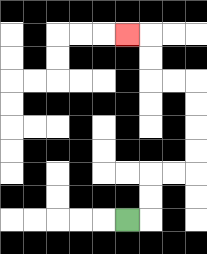{'start': '[5, 9]', 'end': '[5, 1]', 'path_directions': 'R,U,U,R,R,U,U,U,U,L,L,U,U,L', 'path_coordinates': '[[5, 9], [6, 9], [6, 8], [6, 7], [7, 7], [8, 7], [8, 6], [8, 5], [8, 4], [8, 3], [7, 3], [6, 3], [6, 2], [6, 1], [5, 1]]'}